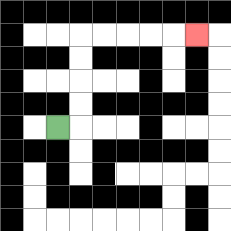{'start': '[2, 5]', 'end': '[8, 1]', 'path_directions': 'R,U,U,U,U,R,R,R,R,R', 'path_coordinates': '[[2, 5], [3, 5], [3, 4], [3, 3], [3, 2], [3, 1], [4, 1], [5, 1], [6, 1], [7, 1], [8, 1]]'}